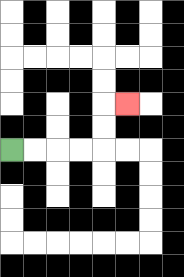{'start': '[0, 6]', 'end': '[5, 4]', 'path_directions': 'R,R,R,R,U,U,R', 'path_coordinates': '[[0, 6], [1, 6], [2, 6], [3, 6], [4, 6], [4, 5], [4, 4], [5, 4]]'}